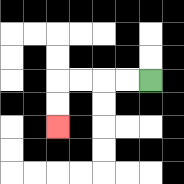{'start': '[6, 3]', 'end': '[2, 5]', 'path_directions': 'L,L,L,L,D,D', 'path_coordinates': '[[6, 3], [5, 3], [4, 3], [3, 3], [2, 3], [2, 4], [2, 5]]'}